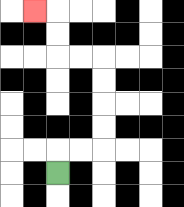{'start': '[2, 7]', 'end': '[1, 0]', 'path_directions': 'U,R,R,U,U,U,U,L,L,U,U,L', 'path_coordinates': '[[2, 7], [2, 6], [3, 6], [4, 6], [4, 5], [4, 4], [4, 3], [4, 2], [3, 2], [2, 2], [2, 1], [2, 0], [1, 0]]'}